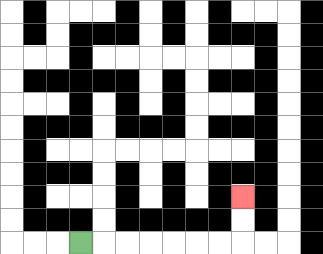{'start': '[3, 10]', 'end': '[10, 8]', 'path_directions': 'R,R,R,R,R,R,R,U,U', 'path_coordinates': '[[3, 10], [4, 10], [5, 10], [6, 10], [7, 10], [8, 10], [9, 10], [10, 10], [10, 9], [10, 8]]'}